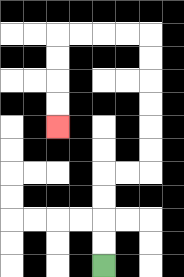{'start': '[4, 11]', 'end': '[2, 5]', 'path_directions': 'U,U,U,U,R,R,U,U,U,U,U,U,L,L,L,L,D,D,D,D', 'path_coordinates': '[[4, 11], [4, 10], [4, 9], [4, 8], [4, 7], [5, 7], [6, 7], [6, 6], [6, 5], [6, 4], [6, 3], [6, 2], [6, 1], [5, 1], [4, 1], [3, 1], [2, 1], [2, 2], [2, 3], [2, 4], [2, 5]]'}